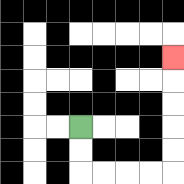{'start': '[3, 5]', 'end': '[7, 2]', 'path_directions': 'D,D,R,R,R,R,U,U,U,U,U', 'path_coordinates': '[[3, 5], [3, 6], [3, 7], [4, 7], [5, 7], [6, 7], [7, 7], [7, 6], [7, 5], [7, 4], [7, 3], [7, 2]]'}